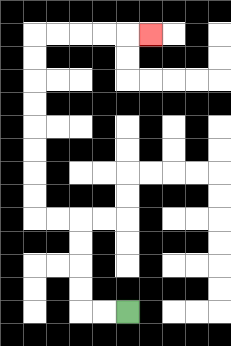{'start': '[5, 13]', 'end': '[6, 1]', 'path_directions': 'L,L,U,U,U,U,L,L,U,U,U,U,U,U,U,U,R,R,R,R,R', 'path_coordinates': '[[5, 13], [4, 13], [3, 13], [3, 12], [3, 11], [3, 10], [3, 9], [2, 9], [1, 9], [1, 8], [1, 7], [1, 6], [1, 5], [1, 4], [1, 3], [1, 2], [1, 1], [2, 1], [3, 1], [4, 1], [5, 1], [6, 1]]'}